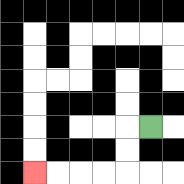{'start': '[6, 5]', 'end': '[1, 7]', 'path_directions': 'L,D,D,L,L,L,L', 'path_coordinates': '[[6, 5], [5, 5], [5, 6], [5, 7], [4, 7], [3, 7], [2, 7], [1, 7]]'}